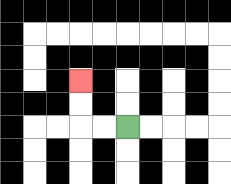{'start': '[5, 5]', 'end': '[3, 3]', 'path_directions': 'L,L,U,U', 'path_coordinates': '[[5, 5], [4, 5], [3, 5], [3, 4], [3, 3]]'}